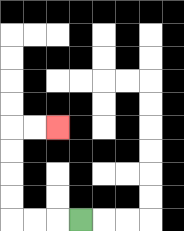{'start': '[3, 9]', 'end': '[2, 5]', 'path_directions': 'L,L,L,U,U,U,U,R,R', 'path_coordinates': '[[3, 9], [2, 9], [1, 9], [0, 9], [0, 8], [0, 7], [0, 6], [0, 5], [1, 5], [2, 5]]'}